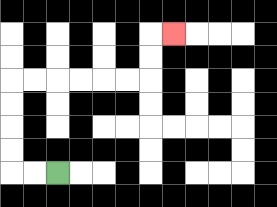{'start': '[2, 7]', 'end': '[7, 1]', 'path_directions': 'L,L,U,U,U,U,R,R,R,R,R,R,U,U,R', 'path_coordinates': '[[2, 7], [1, 7], [0, 7], [0, 6], [0, 5], [0, 4], [0, 3], [1, 3], [2, 3], [3, 3], [4, 3], [5, 3], [6, 3], [6, 2], [6, 1], [7, 1]]'}